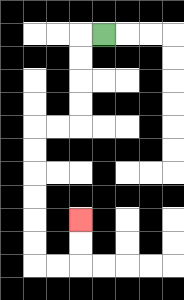{'start': '[4, 1]', 'end': '[3, 9]', 'path_directions': 'L,D,D,D,D,L,L,D,D,D,D,D,D,R,R,U,U', 'path_coordinates': '[[4, 1], [3, 1], [3, 2], [3, 3], [3, 4], [3, 5], [2, 5], [1, 5], [1, 6], [1, 7], [1, 8], [1, 9], [1, 10], [1, 11], [2, 11], [3, 11], [3, 10], [3, 9]]'}